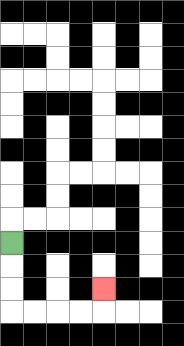{'start': '[0, 10]', 'end': '[4, 12]', 'path_directions': 'D,D,D,R,R,R,R,U', 'path_coordinates': '[[0, 10], [0, 11], [0, 12], [0, 13], [1, 13], [2, 13], [3, 13], [4, 13], [4, 12]]'}